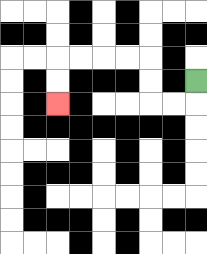{'start': '[8, 3]', 'end': '[2, 4]', 'path_directions': 'D,L,L,U,U,L,L,L,L,D,D', 'path_coordinates': '[[8, 3], [8, 4], [7, 4], [6, 4], [6, 3], [6, 2], [5, 2], [4, 2], [3, 2], [2, 2], [2, 3], [2, 4]]'}